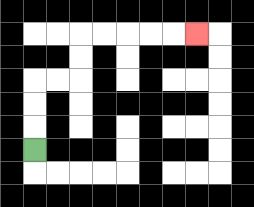{'start': '[1, 6]', 'end': '[8, 1]', 'path_directions': 'U,U,U,R,R,U,U,R,R,R,R,R', 'path_coordinates': '[[1, 6], [1, 5], [1, 4], [1, 3], [2, 3], [3, 3], [3, 2], [3, 1], [4, 1], [5, 1], [6, 1], [7, 1], [8, 1]]'}